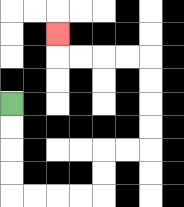{'start': '[0, 4]', 'end': '[2, 1]', 'path_directions': 'D,D,D,D,R,R,R,R,U,U,R,R,U,U,U,U,L,L,L,L,U', 'path_coordinates': '[[0, 4], [0, 5], [0, 6], [0, 7], [0, 8], [1, 8], [2, 8], [3, 8], [4, 8], [4, 7], [4, 6], [5, 6], [6, 6], [6, 5], [6, 4], [6, 3], [6, 2], [5, 2], [4, 2], [3, 2], [2, 2], [2, 1]]'}